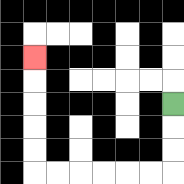{'start': '[7, 4]', 'end': '[1, 2]', 'path_directions': 'D,D,D,L,L,L,L,L,L,U,U,U,U,U', 'path_coordinates': '[[7, 4], [7, 5], [7, 6], [7, 7], [6, 7], [5, 7], [4, 7], [3, 7], [2, 7], [1, 7], [1, 6], [1, 5], [1, 4], [1, 3], [1, 2]]'}